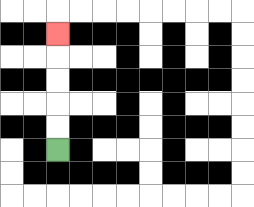{'start': '[2, 6]', 'end': '[2, 1]', 'path_directions': 'U,U,U,U,U', 'path_coordinates': '[[2, 6], [2, 5], [2, 4], [2, 3], [2, 2], [2, 1]]'}